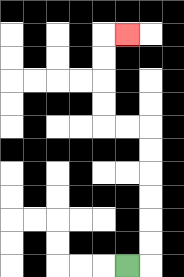{'start': '[5, 11]', 'end': '[5, 1]', 'path_directions': 'R,U,U,U,U,U,U,L,L,U,U,U,U,R', 'path_coordinates': '[[5, 11], [6, 11], [6, 10], [6, 9], [6, 8], [6, 7], [6, 6], [6, 5], [5, 5], [4, 5], [4, 4], [4, 3], [4, 2], [4, 1], [5, 1]]'}